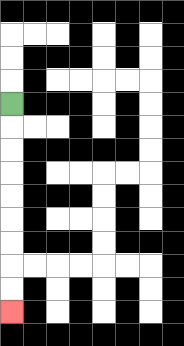{'start': '[0, 4]', 'end': '[0, 13]', 'path_directions': 'D,D,D,D,D,D,D,D,D', 'path_coordinates': '[[0, 4], [0, 5], [0, 6], [0, 7], [0, 8], [0, 9], [0, 10], [0, 11], [0, 12], [0, 13]]'}